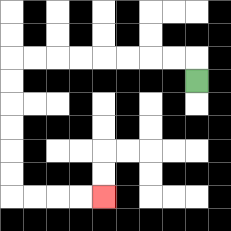{'start': '[8, 3]', 'end': '[4, 8]', 'path_directions': 'U,L,L,L,L,L,L,L,L,D,D,D,D,D,D,R,R,R,R', 'path_coordinates': '[[8, 3], [8, 2], [7, 2], [6, 2], [5, 2], [4, 2], [3, 2], [2, 2], [1, 2], [0, 2], [0, 3], [0, 4], [0, 5], [0, 6], [0, 7], [0, 8], [1, 8], [2, 8], [3, 8], [4, 8]]'}